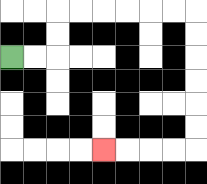{'start': '[0, 2]', 'end': '[4, 6]', 'path_directions': 'R,R,U,U,R,R,R,R,R,R,D,D,D,D,D,D,L,L,L,L', 'path_coordinates': '[[0, 2], [1, 2], [2, 2], [2, 1], [2, 0], [3, 0], [4, 0], [5, 0], [6, 0], [7, 0], [8, 0], [8, 1], [8, 2], [8, 3], [8, 4], [8, 5], [8, 6], [7, 6], [6, 6], [5, 6], [4, 6]]'}